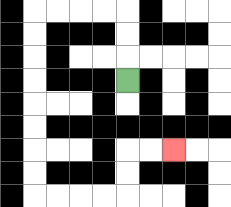{'start': '[5, 3]', 'end': '[7, 6]', 'path_directions': 'U,U,U,L,L,L,L,D,D,D,D,D,D,D,D,R,R,R,R,U,U,R,R', 'path_coordinates': '[[5, 3], [5, 2], [5, 1], [5, 0], [4, 0], [3, 0], [2, 0], [1, 0], [1, 1], [1, 2], [1, 3], [1, 4], [1, 5], [1, 6], [1, 7], [1, 8], [2, 8], [3, 8], [4, 8], [5, 8], [5, 7], [5, 6], [6, 6], [7, 6]]'}